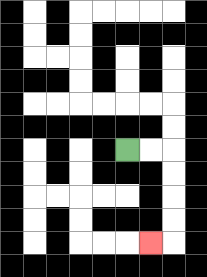{'start': '[5, 6]', 'end': '[6, 10]', 'path_directions': 'R,R,D,D,D,D,L', 'path_coordinates': '[[5, 6], [6, 6], [7, 6], [7, 7], [7, 8], [7, 9], [7, 10], [6, 10]]'}